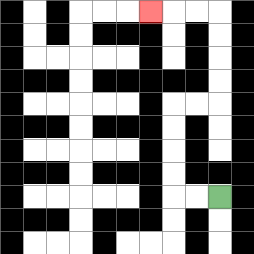{'start': '[9, 8]', 'end': '[6, 0]', 'path_directions': 'L,L,U,U,U,U,R,R,U,U,U,U,L,L,L', 'path_coordinates': '[[9, 8], [8, 8], [7, 8], [7, 7], [7, 6], [7, 5], [7, 4], [8, 4], [9, 4], [9, 3], [9, 2], [9, 1], [9, 0], [8, 0], [7, 0], [6, 0]]'}